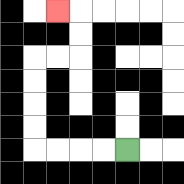{'start': '[5, 6]', 'end': '[2, 0]', 'path_directions': 'L,L,L,L,U,U,U,U,R,R,U,U,L', 'path_coordinates': '[[5, 6], [4, 6], [3, 6], [2, 6], [1, 6], [1, 5], [1, 4], [1, 3], [1, 2], [2, 2], [3, 2], [3, 1], [3, 0], [2, 0]]'}